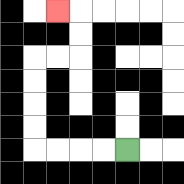{'start': '[5, 6]', 'end': '[2, 0]', 'path_directions': 'L,L,L,L,U,U,U,U,R,R,U,U,L', 'path_coordinates': '[[5, 6], [4, 6], [3, 6], [2, 6], [1, 6], [1, 5], [1, 4], [1, 3], [1, 2], [2, 2], [3, 2], [3, 1], [3, 0], [2, 0]]'}